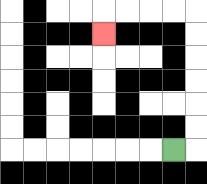{'start': '[7, 6]', 'end': '[4, 1]', 'path_directions': 'R,U,U,U,U,U,U,L,L,L,L,D', 'path_coordinates': '[[7, 6], [8, 6], [8, 5], [8, 4], [8, 3], [8, 2], [8, 1], [8, 0], [7, 0], [6, 0], [5, 0], [4, 0], [4, 1]]'}